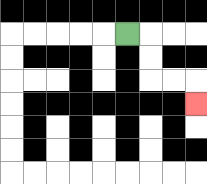{'start': '[5, 1]', 'end': '[8, 4]', 'path_directions': 'R,D,D,R,R,D', 'path_coordinates': '[[5, 1], [6, 1], [6, 2], [6, 3], [7, 3], [8, 3], [8, 4]]'}